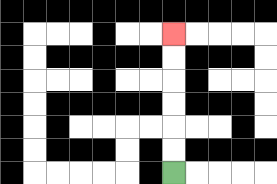{'start': '[7, 7]', 'end': '[7, 1]', 'path_directions': 'U,U,U,U,U,U', 'path_coordinates': '[[7, 7], [7, 6], [7, 5], [7, 4], [7, 3], [7, 2], [7, 1]]'}